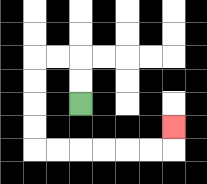{'start': '[3, 4]', 'end': '[7, 5]', 'path_directions': 'U,U,L,L,D,D,D,D,R,R,R,R,R,R,U', 'path_coordinates': '[[3, 4], [3, 3], [3, 2], [2, 2], [1, 2], [1, 3], [1, 4], [1, 5], [1, 6], [2, 6], [3, 6], [4, 6], [5, 6], [6, 6], [7, 6], [7, 5]]'}